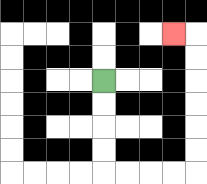{'start': '[4, 3]', 'end': '[7, 1]', 'path_directions': 'D,D,D,D,R,R,R,R,U,U,U,U,U,U,L', 'path_coordinates': '[[4, 3], [4, 4], [4, 5], [4, 6], [4, 7], [5, 7], [6, 7], [7, 7], [8, 7], [8, 6], [8, 5], [8, 4], [8, 3], [8, 2], [8, 1], [7, 1]]'}